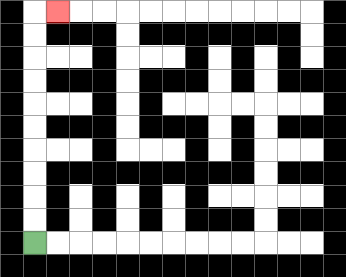{'start': '[1, 10]', 'end': '[2, 0]', 'path_directions': 'U,U,U,U,U,U,U,U,U,U,R', 'path_coordinates': '[[1, 10], [1, 9], [1, 8], [1, 7], [1, 6], [1, 5], [1, 4], [1, 3], [1, 2], [1, 1], [1, 0], [2, 0]]'}